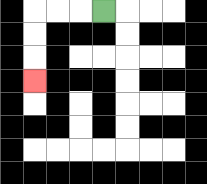{'start': '[4, 0]', 'end': '[1, 3]', 'path_directions': 'L,L,L,D,D,D', 'path_coordinates': '[[4, 0], [3, 0], [2, 0], [1, 0], [1, 1], [1, 2], [1, 3]]'}